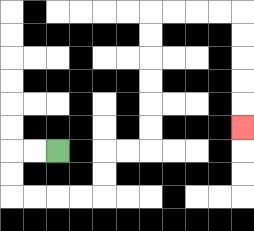{'start': '[2, 6]', 'end': '[10, 5]', 'path_directions': 'L,L,D,D,R,R,R,R,U,U,R,R,U,U,U,U,U,U,R,R,R,R,D,D,D,D,D', 'path_coordinates': '[[2, 6], [1, 6], [0, 6], [0, 7], [0, 8], [1, 8], [2, 8], [3, 8], [4, 8], [4, 7], [4, 6], [5, 6], [6, 6], [6, 5], [6, 4], [6, 3], [6, 2], [6, 1], [6, 0], [7, 0], [8, 0], [9, 0], [10, 0], [10, 1], [10, 2], [10, 3], [10, 4], [10, 5]]'}